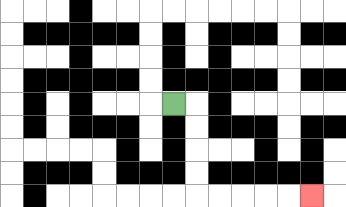{'start': '[7, 4]', 'end': '[13, 8]', 'path_directions': 'R,D,D,D,D,R,R,R,R,R', 'path_coordinates': '[[7, 4], [8, 4], [8, 5], [8, 6], [8, 7], [8, 8], [9, 8], [10, 8], [11, 8], [12, 8], [13, 8]]'}